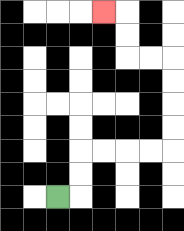{'start': '[2, 8]', 'end': '[4, 0]', 'path_directions': 'R,U,U,R,R,R,R,U,U,U,U,L,L,U,U,L', 'path_coordinates': '[[2, 8], [3, 8], [3, 7], [3, 6], [4, 6], [5, 6], [6, 6], [7, 6], [7, 5], [7, 4], [7, 3], [7, 2], [6, 2], [5, 2], [5, 1], [5, 0], [4, 0]]'}